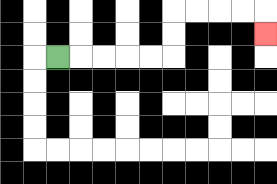{'start': '[2, 2]', 'end': '[11, 1]', 'path_directions': 'R,R,R,R,R,U,U,R,R,R,R,D', 'path_coordinates': '[[2, 2], [3, 2], [4, 2], [5, 2], [6, 2], [7, 2], [7, 1], [7, 0], [8, 0], [9, 0], [10, 0], [11, 0], [11, 1]]'}